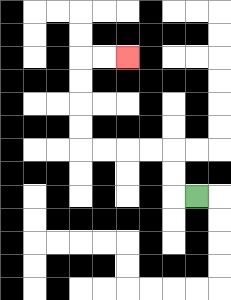{'start': '[8, 8]', 'end': '[5, 2]', 'path_directions': 'L,U,U,L,L,L,L,U,U,U,U,R,R', 'path_coordinates': '[[8, 8], [7, 8], [7, 7], [7, 6], [6, 6], [5, 6], [4, 6], [3, 6], [3, 5], [3, 4], [3, 3], [3, 2], [4, 2], [5, 2]]'}